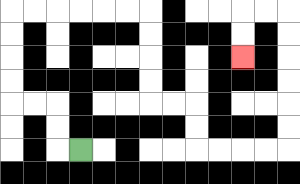{'start': '[3, 6]', 'end': '[10, 2]', 'path_directions': 'L,U,U,L,L,U,U,U,U,R,R,R,R,R,R,D,D,D,D,R,R,D,D,R,R,R,R,U,U,U,U,U,U,L,L,D,D', 'path_coordinates': '[[3, 6], [2, 6], [2, 5], [2, 4], [1, 4], [0, 4], [0, 3], [0, 2], [0, 1], [0, 0], [1, 0], [2, 0], [3, 0], [4, 0], [5, 0], [6, 0], [6, 1], [6, 2], [6, 3], [6, 4], [7, 4], [8, 4], [8, 5], [8, 6], [9, 6], [10, 6], [11, 6], [12, 6], [12, 5], [12, 4], [12, 3], [12, 2], [12, 1], [12, 0], [11, 0], [10, 0], [10, 1], [10, 2]]'}